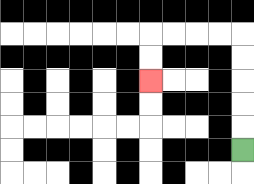{'start': '[10, 6]', 'end': '[6, 3]', 'path_directions': 'U,U,U,U,U,L,L,L,L,D,D', 'path_coordinates': '[[10, 6], [10, 5], [10, 4], [10, 3], [10, 2], [10, 1], [9, 1], [8, 1], [7, 1], [6, 1], [6, 2], [6, 3]]'}